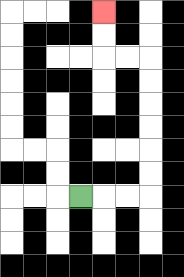{'start': '[3, 8]', 'end': '[4, 0]', 'path_directions': 'R,R,R,U,U,U,U,U,U,L,L,U,U', 'path_coordinates': '[[3, 8], [4, 8], [5, 8], [6, 8], [6, 7], [6, 6], [6, 5], [6, 4], [6, 3], [6, 2], [5, 2], [4, 2], [4, 1], [4, 0]]'}